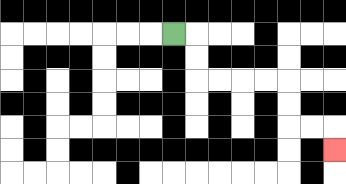{'start': '[7, 1]', 'end': '[14, 6]', 'path_directions': 'R,D,D,R,R,R,R,D,D,R,R,D', 'path_coordinates': '[[7, 1], [8, 1], [8, 2], [8, 3], [9, 3], [10, 3], [11, 3], [12, 3], [12, 4], [12, 5], [13, 5], [14, 5], [14, 6]]'}